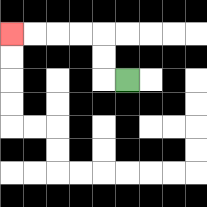{'start': '[5, 3]', 'end': '[0, 1]', 'path_directions': 'L,U,U,L,L,L,L', 'path_coordinates': '[[5, 3], [4, 3], [4, 2], [4, 1], [3, 1], [2, 1], [1, 1], [0, 1]]'}